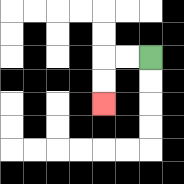{'start': '[6, 2]', 'end': '[4, 4]', 'path_directions': 'L,L,D,D', 'path_coordinates': '[[6, 2], [5, 2], [4, 2], [4, 3], [4, 4]]'}